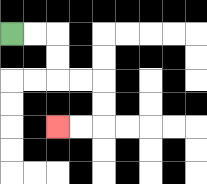{'start': '[0, 1]', 'end': '[2, 5]', 'path_directions': 'R,R,D,D,R,R,D,D,L,L', 'path_coordinates': '[[0, 1], [1, 1], [2, 1], [2, 2], [2, 3], [3, 3], [4, 3], [4, 4], [4, 5], [3, 5], [2, 5]]'}